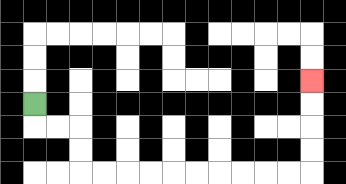{'start': '[1, 4]', 'end': '[13, 3]', 'path_directions': 'D,R,R,D,D,R,R,R,R,R,R,R,R,R,R,U,U,U,U', 'path_coordinates': '[[1, 4], [1, 5], [2, 5], [3, 5], [3, 6], [3, 7], [4, 7], [5, 7], [6, 7], [7, 7], [8, 7], [9, 7], [10, 7], [11, 7], [12, 7], [13, 7], [13, 6], [13, 5], [13, 4], [13, 3]]'}